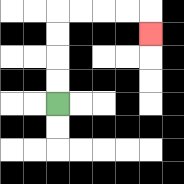{'start': '[2, 4]', 'end': '[6, 1]', 'path_directions': 'U,U,U,U,R,R,R,R,D', 'path_coordinates': '[[2, 4], [2, 3], [2, 2], [2, 1], [2, 0], [3, 0], [4, 0], [5, 0], [6, 0], [6, 1]]'}